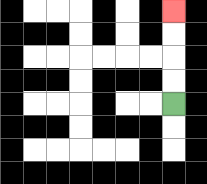{'start': '[7, 4]', 'end': '[7, 0]', 'path_directions': 'U,U,U,U', 'path_coordinates': '[[7, 4], [7, 3], [7, 2], [7, 1], [7, 0]]'}